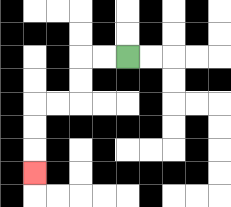{'start': '[5, 2]', 'end': '[1, 7]', 'path_directions': 'L,L,D,D,L,L,D,D,D', 'path_coordinates': '[[5, 2], [4, 2], [3, 2], [3, 3], [3, 4], [2, 4], [1, 4], [1, 5], [1, 6], [1, 7]]'}